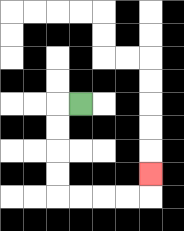{'start': '[3, 4]', 'end': '[6, 7]', 'path_directions': 'L,D,D,D,D,R,R,R,R,U', 'path_coordinates': '[[3, 4], [2, 4], [2, 5], [2, 6], [2, 7], [2, 8], [3, 8], [4, 8], [5, 8], [6, 8], [6, 7]]'}